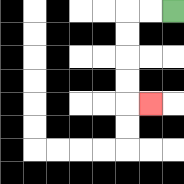{'start': '[7, 0]', 'end': '[6, 4]', 'path_directions': 'L,L,D,D,D,D,R', 'path_coordinates': '[[7, 0], [6, 0], [5, 0], [5, 1], [5, 2], [5, 3], [5, 4], [6, 4]]'}